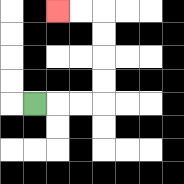{'start': '[1, 4]', 'end': '[2, 0]', 'path_directions': 'R,R,R,U,U,U,U,L,L', 'path_coordinates': '[[1, 4], [2, 4], [3, 4], [4, 4], [4, 3], [4, 2], [4, 1], [4, 0], [3, 0], [2, 0]]'}